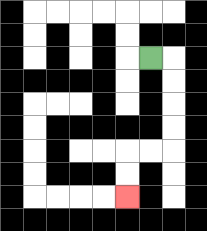{'start': '[6, 2]', 'end': '[5, 8]', 'path_directions': 'R,D,D,D,D,L,L,D,D', 'path_coordinates': '[[6, 2], [7, 2], [7, 3], [7, 4], [7, 5], [7, 6], [6, 6], [5, 6], [5, 7], [5, 8]]'}